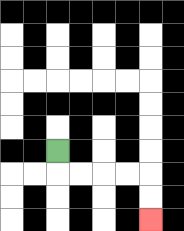{'start': '[2, 6]', 'end': '[6, 9]', 'path_directions': 'D,R,R,R,R,D,D', 'path_coordinates': '[[2, 6], [2, 7], [3, 7], [4, 7], [5, 7], [6, 7], [6, 8], [6, 9]]'}